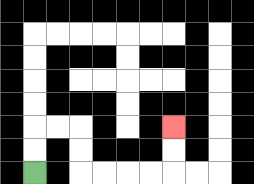{'start': '[1, 7]', 'end': '[7, 5]', 'path_directions': 'U,U,R,R,D,D,R,R,R,R,U,U', 'path_coordinates': '[[1, 7], [1, 6], [1, 5], [2, 5], [3, 5], [3, 6], [3, 7], [4, 7], [5, 7], [6, 7], [7, 7], [7, 6], [7, 5]]'}